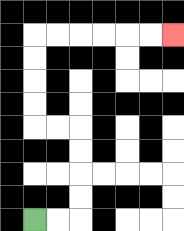{'start': '[1, 9]', 'end': '[7, 1]', 'path_directions': 'R,R,U,U,U,U,L,L,U,U,U,U,R,R,R,R,R,R', 'path_coordinates': '[[1, 9], [2, 9], [3, 9], [3, 8], [3, 7], [3, 6], [3, 5], [2, 5], [1, 5], [1, 4], [1, 3], [1, 2], [1, 1], [2, 1], [3, 1], [4, 1], [5, 1], [6, 1], [7, 1]]'}